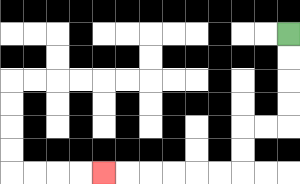{'start': '[12, 1]', 'end': '[4, 7]', 'path_directions': 'D,D,D,D,L,L,D,D,L,L,L,L,L,L', 'path_coordinates': '[[12, 1], [12, 2], [12, 3], [12, 4], [12, 5], [11, 5], [10, 5], [10, 6], [10, 7], [9, 7], [8, 7], [7, 7], [6, 7], [5, 7], [4, 7]]'}